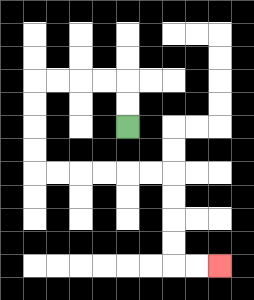{'start': '[5, 5]', 'end': '[9, 11]', 'path_directions': 'U,U,L,L,L,L,D,D,D,D,R,R,R,R,R,R,D,D,D,D,R,R', 'path_coordinates': '[[5, 5], [5, 4], [5, 3], [4, 3], [3, 3], [2, 3], [1, 3], [1, 4], [1, 5], [1, 6], [1, 7], [2, 7], [3, 7], [4, 7], [5, 7], [6, 7], [7, 7], [7, 8], [7, 9], [7, 10], [7, 11], [8, 11], [9, 11]]'}